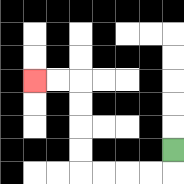{'start': '[7, 6]', 'end': '[1, 3]', 'path_directions': 'D,L,L,L,L,U,U,U,U,L,L', 'path_coordinates': '[[7, 6], [7, 7], [6, 7], [5, 7], [4, 7], [3, 7], [3, 6], [3, 5], [3, 4], [3, 3], [2, 3], [1, 3]]'}